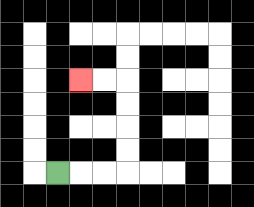{'start': '[2, 7]', 'end': '[3, 3]', 'path_directions': 'R,R,R,U,U,U,U,L,L', 'path_coordinates': '[[2, 7], [3, 7], [4, 7], [5, 7], [5, 6], [5, 5], [5, 4], [5, 3], [4, 3], [3, 3]]'}